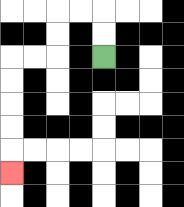{'start': '[4, 2]', 'end': '[0, 7]', 'path_directions': 'U,U,L,L,D,D,L,L,D,D,D,D,D', 'path_coordinates': '[[4, 2], [4, 1], [4, 0], [3, 0], [2, 0], [2, 1], [2, 2], [1, 2], [0, 2], [0, 3], [0, 4], [0, 5], [0, 6], [0, 7]]'}